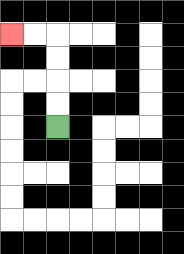{'start': '[2, 5]', 'end': '[0, 1]', 'path_directions': 'U,U,U,U,L,L', 'path_coordinates': '[[2, 5], [2, 4], [2, 3], [2, 2], [2, 1], [1, 1], [0, 1]]'}